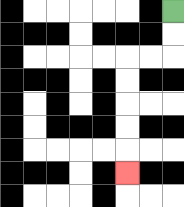{'start': '[7, 0]', 'end': '[5, 7]', 'path_directions': 'D,D,L,L,D,D,D,D,D', 'path_coordinates': '[[7, 0], [7, 1], [7, 2], [6, 2], [5, 2], [5, 3], [5, 4], [5, 5], [5, 6], [5, 7]]'}